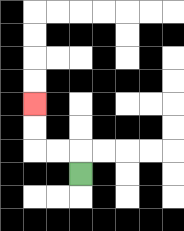{'start': '[3, 7]', 'end': '[1, 4]', 'path_directions': 'U,L,L,U,U', 'path_coordinates': '[[3, 7], [3, 6], [2, 6], [1, 6], [1, 5], [1, 4]]'}